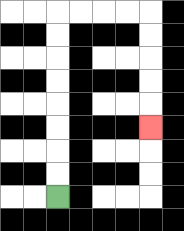{'start': '[2, 8]', 'end': '[6, 5]', 'path_directions': 'U,U,U,U,U,U,U,U,R,R,R,R,D,D,D,D,D', 'path_coordinates': '[[2, 8], [2, 7], [2, 6], [2, 5], [2, 4], [2, 3], [2, 2], [2, 1], [2, 0], [3, 0], [4, 0], [5, 0], [6, 0], [6, 1], [6, 2], [6, 3], [6, 4], [6, 5]]'}